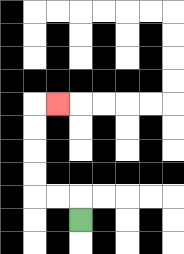{'start': '[3, 9]', 'end': '[2, 4]', 'path_directions': 'U,L,L,U,U,U,U,R', 'path_coordinates': '[[3, 9], [3, 8], [2, 8], [1, 8], [1, 7], [1, 6], [1, 5], [1, 4], [2, 4]]'}